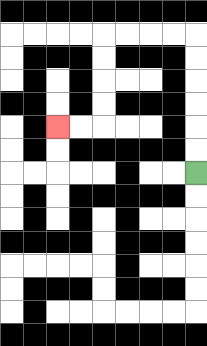{'start': '[8, 7]', 'end': '[2, 5]', 'path_directions': 'U,U,U,U,U,U,L,L,L,L,D,D,D,D,L,L', 'path_coordinates': '[[8, 7], [8, 6], [8, 5], [8, 4], [8, 3], [8, 2], [8, 1], [7, 1], [6, 1], [5, 1], [4, 1], [4, 2], [4, 3], [4, 4], [4, 5], [3, 5], [2, 5]]'}